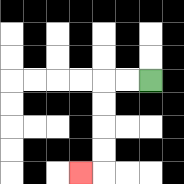{'start': '[6, 3]', 'end': '[3, 7]', 'path_directions': 'L,L,D,D,D,D,L', 'path_coordinates': '[[6, 3], [5, 3], [4, 3], [4, 4], [4, 5], [4, 6], [4, 7], [3, 7]]'}